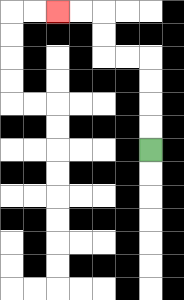{'start': '[6, 6]', 'end': '[2, 0]', 'path_directions': 'U,U,U,U,L,L,U,U,L,L', 'path_coordinates': '[[6, 6], [6, 5], [6, 4], [6, 3], [6, 2], [5, 2], [4, 2], [4, 1], [4, 0], [3, 0], [2, 0]]'}